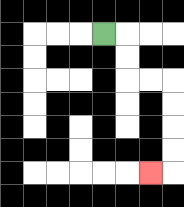{'start': '[4, 1]', 'end': '[6, 7]', 'path_directions': 'R,D,D,R,R,D,D,D,D,L', 'path_coordinates': '[[4, 1], [5, 1], [5, 2], [5, 3], [6, 3], [7, 3], [7, 4], [7, 5], [7, 6], [7, 7], [6, 7]]'}